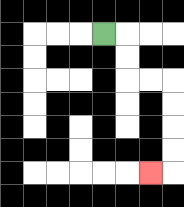{'start': '[4, 1]', 'end': '[6, 7]', 'path_directions': 'R,D,D,R,R,D,D,D,D,L', 'path_coordinates': '[[4, 1], [5, 1], [5, 2], [5, 3], [6, 3], [7, 3], [7, 4], [7, 5], [7, 6], [7, 7], [6, 7]]'}